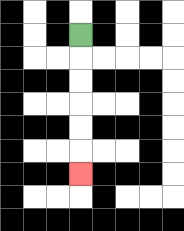{'start': '[3, 1]', 'end': '[3, 7]', 'path_directions': 'D,D,D,D,D,D', 'path_coordinates': '[[3, 1], [3, 2], [3, 3], [3, 4], [3, 5], [3, 6], [3, 7]]'}